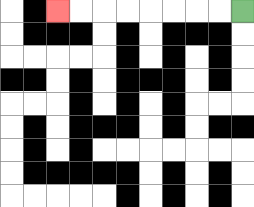{'start': '[10, 0]', 'end': '[2, 0]', 'path_directions': 'L,L,L,L,L,L,L,L', 'path_coordinates': '[[10, 0], [9, 0], [8, 0], [7, 0], [6, 0], [5, 0], [4, 0], [3, 0], [2, 0]]'}